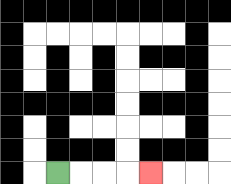{'start': '[2, 7]', 'end': '[6, 7]', 'path_directions': 'R,R,R,R', 'path_coordinates': '[[2, 7], [3, 7], [4, 7], [5, 7], [6, 7]]'}